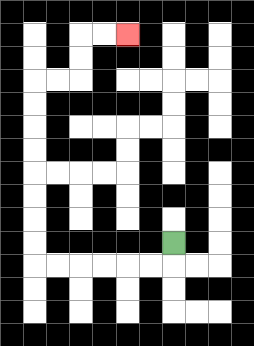{'start': '[7, 10]', 'end': '[5, 1]', 'path_directions': 'D,L,L,L,L,L,L,U,U,U,U,U,U,U,U,R,R,U,U,R,R', 'path_coordinates': '[[7, 10], [7, 11], [6, 11], [5, 11], [4, 11], [3, 11], [2, 11], [1, 11], [1, 10], [1, 9], [1, 8], [1, 7], [1, 6], [1, 5], [1, 4], [1, 3], [2, 3], [3, 3], [3, 2], [3, 1], [4, 1], [5, 1]]'}